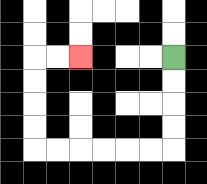{'start': '[7, 2]', 'end': '[3, 2]', 'path_directions': 'D,D,D,D,L,L,L,L,L,L,U,U,U,U,R,R', 'path_coordinates': '[[7, 2], [7, 3], [7, 4], [7, 5], [7, 6], [6, 6], [5, 6], [4, 6], [3, 6], [2, 6], [1, 6], [1, 5], [1, 4], [1, 3], [1, 2], [2, 2], [3, 2]]'}